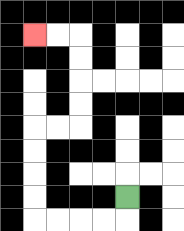{'start': '[5, 8]', 'end': '[1, 1]', 'path_directions': 'D,L,L,L,L,U,U,U,U,R,R,U,U,U,U,L,L', 'path_coordinates': '[[5, 8], [5, 9], [4, 9], [3, 9], [2, 9], [1, 9], [1, 8], [1, 7], [1, 6], [1, 5], [2, 5], [3, 5], [3, 4], [3, 3], [3, 2], [3, 1], [2, 1], [1, 1]]'}